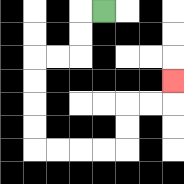{'start': '[4, 0]', 'end': '[7, 3]', 'path_directions': 'L,D,D,L,L,D,D,D,D,R,R,R,R,U,U,R,R,U', 'path_coordinates': '[[4, 0], [3, 0], [3, 1], [3, 2], [2, 2], [1, 2], [1, 3], [1, 4], [1, 5], [1, 6], [2, 6], [3, 6], [4, 6], [5, 6], [5, 5], [5, 4], [6, 4], [7, 4], [7, 3]]'}